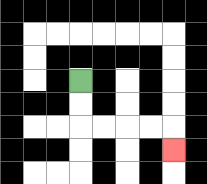{'start': '[3, 3]', 'end': '[7, 6]', 'path_directions': 'D,D,R,R,R,R,D', 'path_coordinates': '[[3, 3], [3, 4], [3, 5], [4, 5], [5, 5], [6, 5], [7, 5], [7, 6]]'}